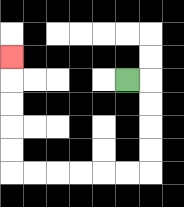{'start': '[5, 3]', 'end': '[0, 2]', 'path_directions': 'R,D,D,D,D,L,L,L,L,L,L,U,U,U,U,U', 'path_coordinates': '[[5, 3], [6, 3], [6, 4], [6, 5], [6, 6], [6, 7], [5, 7], [4, 7], [3, 7], [2, 7], [1, 7], [0, 7], [0, 6], [0, 5], [0, 4], [0, 3], [0, 2]]'}